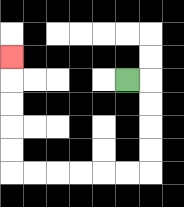{'start': '[5, 3]', 'end': '[0, 2]', 'path_directions': 'R,D,D,D,D,L,L,L,L,L,L,U,U,U,U,U', 'path_coordinates': '[[5, 3], [6, 3], [6, 4], [6, 5], [6, 6], [6, 7], [5, 7], [4, 7], [3, 7], [2, 7], [1, 7], [0, 7], [0, 6], [0, 5], [0, 4], [0, 3], [0, 2]]'}